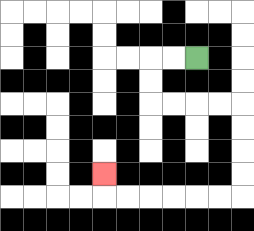{'start': '[8, 2]', 'end': '[4, 7]', 'path_directions': 'L,L,D,D,R,R,R,R,D,D,D,D,L,L,L,L,L,L,U', 'path_coordinates': '[[8, 2], [7, 2], [6, 2], [6, 3], [6, 4], [7, 4], [8, 4], [9, 4], [10, 4], [10, 5], [10, 6], [10, 7], [10, 8], [9, 8], [8, 8], [7, 8], [6, 8], [5, 8], [4, 8], [4, 7]]'}